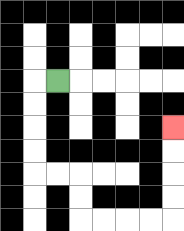{'start': '[2, 3]', 'end': '[7, 5]', 'path_directions': 'L,D,D,D,D,R,R,D,D,R,R,R,R,U,U,U,U', 'path_coordinates': '[[2, 3], [1, 3], [1, 4], [1, 5], [1, 6], [1, 7], [2, 7], [3, 7], [3, 8], [3, 9], [4, 9], [5, 9], [6, 9], [7, 9], [7, 8], [7, 7], [7, 6], [7, 5]]'}